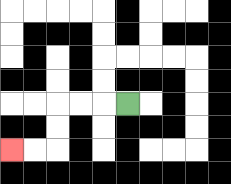{'start': '[5, 4]', 'end': '[0, 6]', 'path_directions': 'L,L,L,D,D,L,L', 'path_coordinates': '[[5, 4], [4, 4], [3, 4], [2, 4], [2, 5], [2, 6], [1, 6], [0, 6]]'}